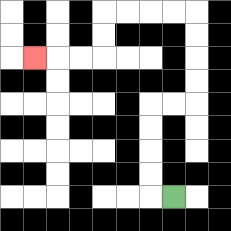{'start': '[7, 8]', 'end': '[1, 2]', 'path_directions': 'L,U,U,U,U,R,R,U,U,U,U,L,L,L,L,D,D,L,L,L', 'path_coordinates': '[[7, 8], [6, 8], [6, 7], [6, 6], [6, 5], [6, 4], [7, 4], [8, 4], [8, 3], [8, 2], [8, 1], [8, 0], [7, 0], [6, 0], [5, 0], [4, 0], [4, 1], [4, 2], [3, 2], [2, 2], [1, 2]]'}